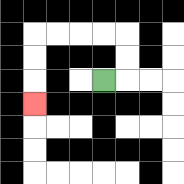{'start': '[4, 3]', 'end': '[1, 4]', 'path_directions': 'R,U,U,L,L,L,L,D,D,D', 'path_coordinates': '[[4, 3], [5, 3], [5, 2], [5, 1], [4, 1], [3, 1], [2, 1], [1, 1], [1, 2], [1, 3], [1, 4]]'}